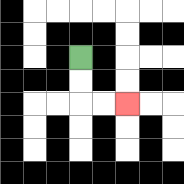{'start': '[3, 2]', 'end': '[5, 4]', 'path_directions': 'D,D,R,R', 'path_coordinates': '[[3, 2], [3, 3], [3, 4], [4, 4], [5, 4]]'}